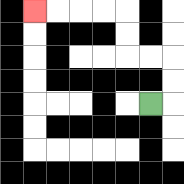{'start': '[6, 4]', 'end': '[1, 0]', 'path_directions': 'R,U,U,L,L,U,U,L,L,L,L', 'path_coordinates': '[[6, 4], [7, 4], [7, 3], [7, 2], [6, 2], [5, 2], [5, 1], [5, 0], [4, 0], [3, 0], [2, 0], [1, 0]]'}